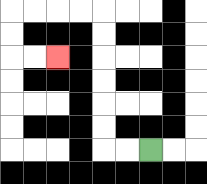{'start': '[6, 6]', 'end': '[2, 2]', 'path_directions': 'L,L,U,U,U,U,U,U,L,L,L,L,D,D,R,R', 'path_coordinates': '[[6, 6], [5, 6], [4, 6], [4, 5], [4, 4], [4, 3], [4, 2], [4, 1], [4, 0], [3, 0], [2, 0], [1, 0], [0, 0], [0, 1], [0, 2], [1, 2], [2, 2]]'}